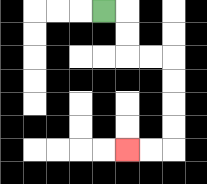{'start': '[4, 0]', 'end': '[5, 6]', 'path_directions': 'R,D,D,R,R,D,D,D,D,L,L', 'path_coordinates': '[[4, 0], [5, 0], [5, 1], [5, 2], [6, 2], [7, 2], [7, 3], [7, 4], [7, 5], [7, 6], [6, 6], [5, 6]]'}